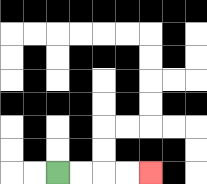{'start': '[2, 7]', 'end': '[6, 7]', 'path_directions': 'R,R,R,R', 'path_coordinates': '[[2, 7], [3, 7], [4, 7], [5, 7], [6, 7]]'}